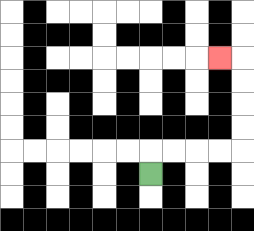{'start': '[6, 7]', 'end': '[9, 2]', 'path_directions': 'U,R,R,R,R,U,U,U,U,L', 'path_coordinates': '[[6, 7], [6, 6], [7, 6], [8, 6], [9, 6], [10, 6], [10, 5], [10, 4], [10, 3], [10, 2], [9, 2]]'}